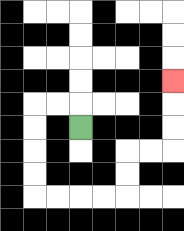{'start': '[3, 5]', 'end': '[7, 3]', 'path_directions': 'U,L,L,D,D,D,D,R,R,R,R,U,U,R,R,U,U,U', 'path_coordinates': '[[3, 5], [3, 4], [2, 4], [1, 4], [1, 5], [1, 6], [1, 7], [1, 8], [2, 8], [3, 8], [4, 8], [5, 8], [5, 7], [5, 6], [6, 6], [7, 6], [7, 5], [7, 4], [7, 3]]'}